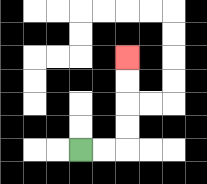{'start': '[3, 6]', 'end': '[5, 2]', 'path_directions': 'R,R,U,U,U,U', 'path_coordinates': '[[3, 6], [4, 6], [5, 6], [5, 5], [5, 4], [5, 3], [5, 2]]'}